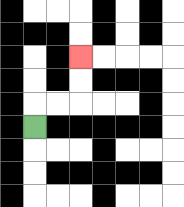{'start': '[1, 5]', 'end': '[3, 2]', 'path_directions': 'U,R,R,U,U', 'path_coordinates': '[[1, 5], [1, 4], [2, 4], [3, 4], [3, 3], [3, 2]]'}